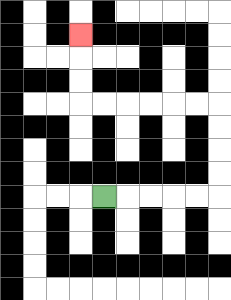{'start': '[4, 8]', 'end': '[3, 1]', 'path_directions': 'R,R,R,R,R,U,U,U,U,L,L,L,L,L,L,U,U,U', 'path_coordinates': '[[4, 8], [5, 8], [6, 8], [7, 8], [8, 8], [9, 8], [9, 7], [9, 6], [9, 5], [9, 4], [8, 4], [7, 4], [6, 4], [5, 4], [4, 4], [3, 4], [3, 3], [3, 2], [3, 1]]'}